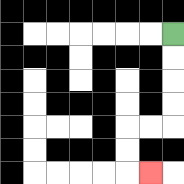{'start': '[7, 1]', 'end': '[6, 7]', 'path_directions': 'D,D,D,D,L,L,D,D,R', 'path_coordinates': '[[7, 1], [7, 2], [7, 3], [7, 4], [7, 5], [6, 5], [5, 5], [5, 6], [5, 7], [6, 7]]'}